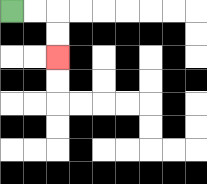{'start': '[0, 0]', 'end': '[2, 2]', 'path_directions': 'R,R,D,D', 'path_coordinates': '[[0, 0], [1, 0], [2, 0], [2, 1], [2, 2]]'}